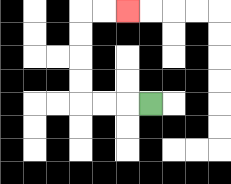{'start': '[6, 4]', 'end': '[5, 0]', 'path_directions': 'L,L,L,U,U,U,U,R,R', 'path_coordinates': '[[6, 4], [5, 4], [4, 4], [3, 4], [3, 3], [3, 2], [3, 1], [3, 0], [4, 0], [5, 0]]'}